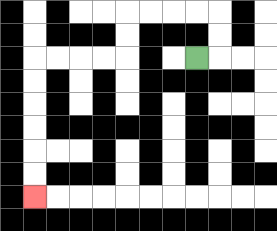{'start': '[8, 2]', 'end': '[1, 8]', 'path_directions': 'R,U,U,L,L,L,L,D,D,L,L,L,L,D,D,D,D,D,D', 'path_coordinates': '[[8, 2], [9, 2], [9, 1], [9, 0], [8, 0], [7, 0], [6, 0], [5, 0], [5, 1], [5, 2], [4, 2], [3, 2], [2, 2], [1, 2], [1, 3], [1, 4], [1, 5], [1, 6], [1, 7], [1, 8]]'}